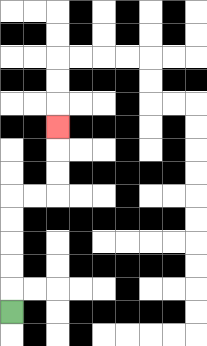{'start': '[0, 13]', 'end': '[2, 5]', 'path_directions': 'U,U,U,U,U,R,R,U,U,U', 'path_coordinates': '[[0, 13], [0, 12], [0, 11], [0, 10], [0, 9], [0, 8], [1, 8], [2, 8], [2, 7], [2, 6], [2, 5]]'}